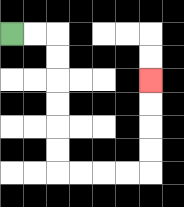{'start': '[0, 1]', 'end': '[6, 3]', 'path_directions': 'R,R,D,D,D,D,D,D,R,R,R,R,U,U,U,U', 'path_coordinates': '[[0, 1], [1, 1], [2, 1], [2, 2], [2, 3], [2, 4], [2, 5], [2, 6], [2, 7], [3, 7], [4, 7], [5, 7], [6, 7], [6, 6], [6, 5], [6, 4], [6, 3]]'}